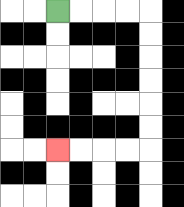{'start': '[2, 0]', 'end': '[2, 6]', 'path_directions': 'R,R,R,R,D,D,D,D,D,D,L,L,L,L', 'path_coordinates': '[[2, 0], [3, 0], [4, 0], [5, 0], [6, 0], [6, 1], [6, 2], [6, 3], [6, 4], [6, 5], [6, 6], [5, 6], [4, 6], [3, 6], [2, 6]]'}